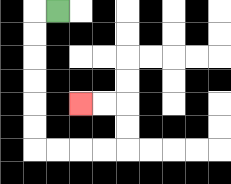{'start': '[2, 0]', 'end': '[3, 4]', 'path_directions': 'L,D,D,D,D,D,D,R,R,R,R,U,U,L,L', 'path_coordinates': '[[2, 0], [1, 0], [1, 1], [1, 2], [1, 3], [1, 4], [1, 5], [1, 6], [2, 6], [3, 6], [4, 6], [5, 6], [5, 5], [5, 4], [4, 4], [3, 4]]'}